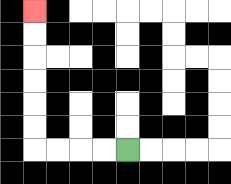{'start': '[5, 6]', 'end': '[1, 0]', 'path_directions': 'L,L,L,L,U,U,U,U,U,U', 'path_coordinates': '[[5, 6], [4, 6], [3, 6], [2, 6], [1, 6], [1, 5], [1, 4], [1, 3], [1, 2], [1, 1], [1, 0]]'}